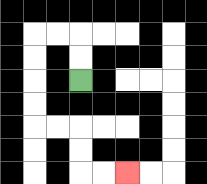{'start': '[3, 3]', 'end': '[5, 7]', 'path_directions': 'U,U,L,L,D,D,D,D,R,R,D,D,R,R', 'path_coordinates': '[[3, 3], [3, 2], [3, 1], [2, 1], [1, 1], [1, 2], [1, 3], [1, 4], [1, 5], [2, 5], [3, 5], [3, 6], [3, 7], [4, 7], [5, 7]]'}